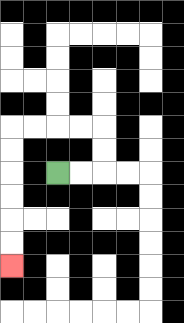{'start': '[2, 7]', 'end': '[0, 11]', 'path_directions': 'R,R,U,U,L,L,L,L,D,D,D,D,D,D', 'path_coordinates': '[[2, 7], [3, 7], [4, 7], [4, 6], [4, 5], [3, 5], [2, 5], [1, 5], [0, 5], [0, 6], [0, 7], [0, 8], [0, 9], [0, 10], [0, 11]]'}